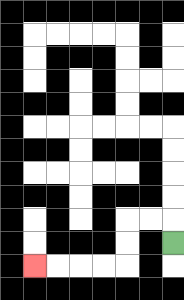{'start': '[7, 10]', 'end': '[1, 11]', 'path_directions': 'U,L,L,D,D,L,L,L,L', 'path_coordinates': '[[7, 10], [7, 9], [6, 9], [5, 9], [5, 10], [5, 11], [4, 11], [3, 11], [2, 11], [1, 11]]'}